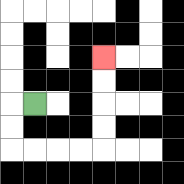{'start': '[1, 4]', 'end': '[4, 2]', 'path_directions': 'L,D,D,R,R,R,R,U,U,U,U', 'path_coordinates': '[[1, 4], [0, 4], [0, 5], [0, 6], [1, 6], [2, 6], [3, 6], [4, 6], [4, 5], [4, 4], [4, 3], [4, 2]]'}